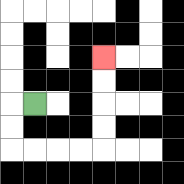{'start': '[1, 4]', 'end': '[4, 2]', 'path_directions': 'L,D,D,R,R,R,R,U,U,U,U', 'path_coordinates': '[[1, 4], [0, 4], [0, 5], [0, 6], [1, 6], [2, 6], [3, 6], [4, 6], [4, 5], [4, 4], [4, 3], [4, 2]]'}